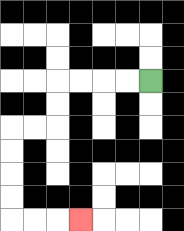{'start': '[6, 3]', 'end': '[3, 9]', 'path_directions': 'L,L,L,L,D,D,L,L,D,D,D,D,R,R,R', 'path_coordinates': '[[6, 3], [5, 3], [4, 3], [3, 3], [2, 3], [2, 4], [2, 5], [1, 5], [0, 5], [0, 6], [0, 7], [0, 8], [0, 9], [1, 9], [2, 9], [3, 9]]'}